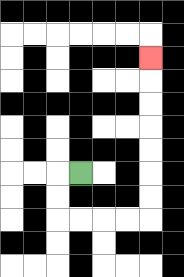{'start': '[3, 7]', 'end': '[6, 2]', 'path_directions': 'L,D,D,R,R,R,R,U,U,U,U,U,U,U', 'path_coordinates': '[[3, 7], [2, 7], [2, 8], [2, 9], [3, 9], [4, 9], [5, 9], [6, 9], [6, 8], [6, 7], [6, 6], [6, 5], [6, 4], [6, 3], [6, 2]]'}